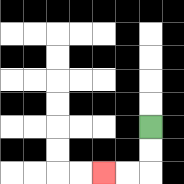{'start': '[6, 5]', 'end': '[4, 7]', 'path_directions': 'D,D,L,L', 'path_coordinates': '[[6, 5], [6, 6], [6, 7], [5, 7], [4, 7]]'}